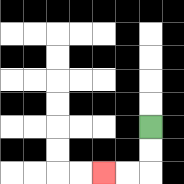{'start': '[6, 5]', 'end': '[4, 7]', 'path_directions': 'D,D,L,L', 'path_coordinates': '[[6, 5], [6, 6], [6, 7], [5, 7], [4, 7]]'}